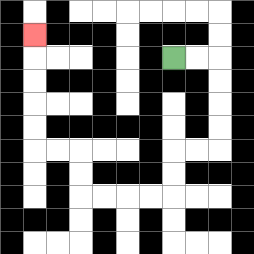{'start': '[7, 2]', 'end': '[1, 1]', 'path_directions': 'R,R,D,D,D,D,L,L,D,D,L,L,L,L,U,U,L,L,U,U,U,U,U', 'path_coordinates': '[[7, 2], [8, 2], [9, 2], [9, 3], [9, 4], [9, 5], [9, 6], [8, 6], [7, 6], [7, 7], [7, 8], [6, 8], [5, 8], [4, 8], [3, 8], [3, 7], [3, 6], [2, 6], [1, 6], [1, 5], [1, 4], [1, 3], [1, 2], [1, 1]]'}